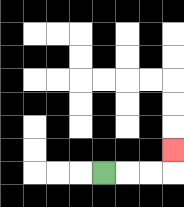{'start': '[4, 7]', 'end': '[7, 6]', 'path_directions': 'R,R,R,U', 'path_coordinates': '[[4, 7], [5, 7], [6, 7], [7, 7], [7, 6]]'}